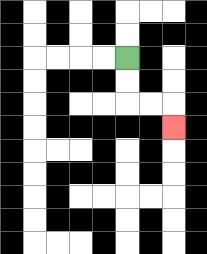{'start': '[5, 2]', 'end': '[7, 5]', 'path_directions': 'D,D,R,R,D', 'path_coordinates': '[[5, 2], [5, 3], [5, 4], [6, 4], [7, 4], [7, 5]]'}